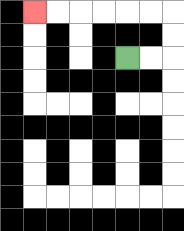{'start': '[5, 2]', 'end': '[1, 0]', 'path_directions': 'R,R,U,U,L,L,L,L,L,L', 'path_coordinates': '[[5, 2], [6, 2], [7, 2], [7, 1], [7, 0], [6, 0], [5, 0], [4, 0], [3, 0], [2, 0], [1, 0]]'}